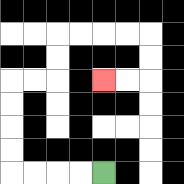{'start': '[4, 7]', 'end': '[4, 3]', 'path_directions': 'L,L,L,L,U,U,U,U,R,R,U,U,R,R,R,R,D,D,L,L', 'path_coordinates': '[[4, 7], [3, 7], [2, 7], [1, 7], [0, 7], [0, 6], [0, 5], [0, 4], [0, 3], [1, 3], [2, 3], [2, 2], [2, 1], [3, 1], [4, 1], [5, 1], [6, 1], [6, 2], [6, 3], [5, 3], [4, 3]]'}